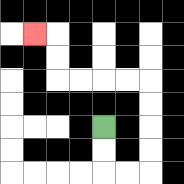{'start': '[4, 5]', 'end': '[1, 1]', 'path_directions': 'D,D,R,R,U,U,U,U,L,L,L,L,U,U,L', 'path_coordinates': '[[4, 5], [4, 6], [4, 7], [5, 7], [6, 7], [6, 6], [6, 5], [6, 4], [6, 3], [5, 3], [4, 3], [3, 3], [2, 3], [2, 2], [2, 1], [1, 1]]'}